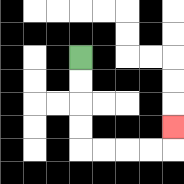{'start': '[3, 2]', 'end': '[7, 5]', 'path_directions': 'D,D,D,D,R,R,R,R,U', 'path_coordinates': '[[3, 2], [3, 3], [3, 4], [3, 5], [3, 6], [4, 6], [5, 6], [6, 6], [7, 6], [7, 5]]'}